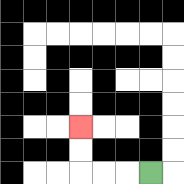{'start': '[6, 7]', 'end': '[3, 5]', 'path_directions': 'L,L,L,U,U', 'path_coordinates': '[[6, 7], [5, 7], [4, 7], [3, 7], [3, 6], [3, 5]]'}